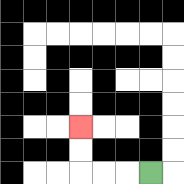{'start': '[6, 7]', 'end': '[3, 5]', 'path_directions': 'L,L,L,U,U', 'path_coordinates': '[[6, 7], [5, 7], [4, 7], [3, 7], [3, 6], [3, 5]]'}